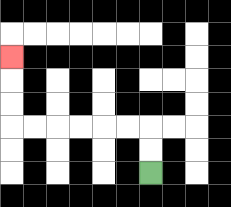{'start': '[6, 7]', 'end': '[0, 2]', 'path_directions': 'U,U,L,L,L,L,L,L,U,U,U', 'path_coordinates': '[[6, 7], [6, 6], [6, 5], [5, 5], [4, 5], [3, 5], [2, 5], [1, 5], [0, 5], [0, 4], [0, 3], [0, 2]]'}